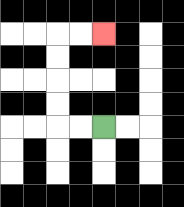{'start': '[4, 5]', 'end': '[4, 1]', 'path_directions': 'L,L,U,U,U,U,R,R', 'path_coordinates': '[[4, 5], [3, 5], [2, 5], [2, 4], [2, 3], [2, 2], [2, 1], [3, 1], [4, 1]]'}